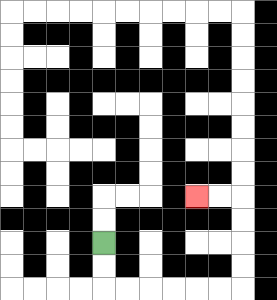{'start': '[4, 10]', 'end': '[8, 8]', 'path_directions': 'D,D,R,R,R,R,R,R,U,U,U,U,L,L', 'path_coordinates': '[[4, 10], [4, 11], [4, 12], [5, 12], [6, 12], [7, 12], [8, 12], [9, 12], [10, 12], [10, 11], [10, 10], [10, 9], [10, 8], [9, 8], [8, 8]]'}